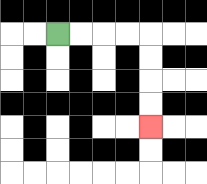{'start': '[2, 1]', 'end': '[6, 5]', 'path_directions': 'R,R,R,R,D,D,D,D', 'path_coordinates': '[[2, 1], [3, 1], [4, 1], [5, 1], [6, 1], [6, 2], [6, 3], [6, 4], [6, 5]]'}